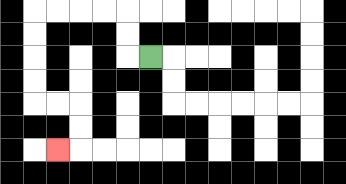{'start': '[6, 2]', 'end': '[2, 6]', 'path_directions': 'L,U,U,L,L,L,L,D,D,D,D,R,R,D,D,L', 'path_coordinates': '[[6, 2], [5, 2], [5, 1], [5, 0], [4, 0], [3, 0], [2, 0], [1, 0], [1, 1], [1, 2], [1, 3], [1, 4], [2, 4], [3, 4], [3, 5], [3, 6], [2, 6]]'}